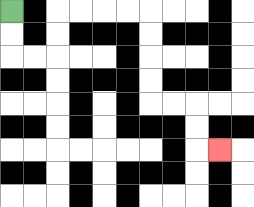{'start': '[0, 0]', 'end': '[9, 6]', 'path_directions': 'D,D,R,R,U,U,R,R,R,R,D,D,D,D,R,R,D,D,R', 'path_coordinates': '[[0, 0], [0, 1], [0, 2], [1, 2], [2, 2], [2, 1], [2, 0], [3, 0], [4, 0], [5, 0], [6, 0], [6, 1], [6, 2], [6, 3], [6, 4], [7, 4], [8, 4], [8, 5], [8, 6], [9, 6]]'}